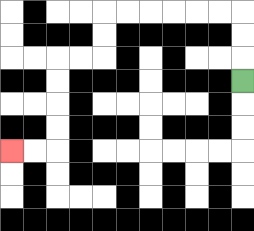{'start': '[10, 3]', 'end': '[0, 6]', 'path_directions': 'U,U,U,L,L,L,L,L,L,D,D,L,L,D,D,D,D,L,L', 'path_coordinates': '[[10, 3], [10, 2], [10, 1], [10, 0], [9, 0], [8, 0], [7, 0], [6, 0], [5, 0], [4, 0], [4, 1], [4, 2], [3, 2], [2, 2], [2, 3], [2, 4], [2, 5], [2, 6], [1, 6], [0, 6]]'}